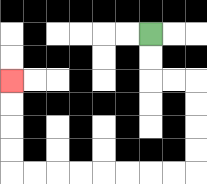{'start': '[6, 1]', 'end': '[0, 3]', 'path_directions': 'D,D,R,R,D,D,D,D,L,L,L,L,L,L,L,L,U,U,U,U', 'path_coordinates': '[[6, 1], [6, 2], [6, 3], [7, 3], [8, 3], [8, 4], [8, 5], [8, 6], [8, 7], [7, 7], [6, 7], [5, 7], [4, 7], [3, 7], [2, 7], [1, 7], [0, 7], [0, 6], [0, 5], [0, 4], [0, 3]]'}